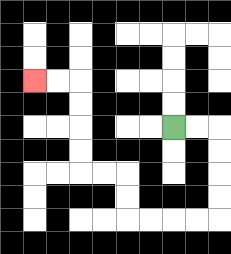{'start': '[7, 5]', 'end': '[1, 3]', 'path_directions': 'R,R,D,D,D,D,L,L,L,L,U,U,L,L,U,U,U,U,L,L', 'path_coordinates': '[[7, 5], [8, 5], [9, 5], [9, 6], [9, 7], [9, 8], [9, 9], [8, 9], [7, 9], [6, 9], [5, 9], [5, 8], [5, 7], [4, 7], [3, 7], [3, 6], [3, 5], [3, 4], [3, 3], [2, 3], [1, 3]]'}